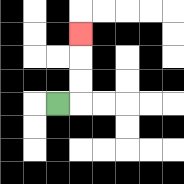{'start': '[2, 4]', 'end': '[3, 1]', 'path_directions': 'R,U,U,U', 'path_coordinates': '[[2, 4], [3, 4], [3, 3], [3, 2], [3, 1]]'}